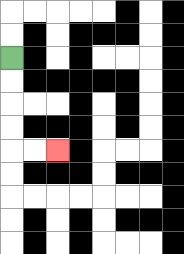{'start': '[0, 2]', 'end': '[2, 6]', 'path_directions': 'D,D,D,D,R,R', 'path_coordinates': '[[0, 2], [0, 3], [0, 4], [0, 5], [0, 6], [1, 6], [2, 6]]'}